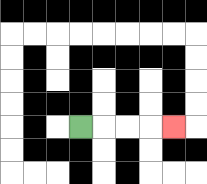{'start': '[3, 5]', 'end': '[7, 5]', 'path_directions': 'R,R,R,R', 'path_coordinates': '[[3, 5], [4, 5], [5, 5], [6, 5], [7, 5]]'}